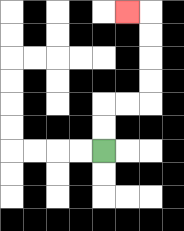{'start': '[4, 6]', 'end': '[5, 0]', 'path_directions': 'U,U,R,R,U,U,U,U,L', 'path_coordinates': '[[4, 6], [4, 5], [4, 4], [5, 4], [6, 4], [6, 3], [6, 2], [6, 1], [6, 0], [5, 0]]'}